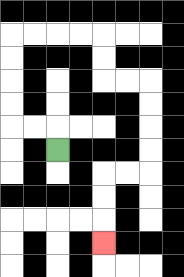{'start': '[2, 6]', 'end': '[4, 10]', 'path_directions': 'U,L,L,U,U,U,U,R,R,R,R,D,D,R,R,D,D,D,D,L,L,D,D,D', 'path_coordinates': '[[2, 6], [2, 5], [1, 5], [0, 5], [0, 4], [0, 3], [0, 2], [0, 1], [1, 1], [2, 1], [3, 1], [4, 1], [4, 2], [4, 3], [5, 3], [6, 3], [6, 4], [6, 5], [6, 6], [6, 7], [5, 7], [4, 7], [4, 8], [4, 9], [4, 10]]'}